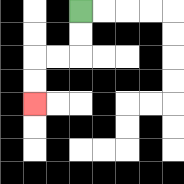{'start': '[3, 0]', 'end': '[1, 4]', 'path_directions': 'D,D,L,L,D,D', 'path_coordinates': '[[3, 0], [3, 1], [3, 2], [2, 2], [1, 2], [1, 3], [1, 4]]'}